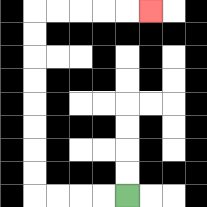{'start': '[5, 8]', 'end': '[6, 0]', 'path_directions': 'L,L,L,L,U,U,U,U,U,U,U,U,R,R,R,R,R', 'path_coordinates': '[[5, 8], [4, 8], [3, 8], [2, 8], [1, 8], [1, 7], [1, 6], [1, 5], [1, 4], [1, 3], [1, 2], [1, 1], [1, 0], [2, 0], [3, 0], [4, 0], [5, 0], [6, 0]]'}